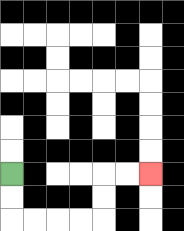{'start': '[0, 7]', 'end': '[6, 7]', 'path_directions': 'D,D,R,R,R,R,U,U,R,R', 'path_coordinates': '[[0, 7], [0, 8], [0, 9], [1, 9], [2, 9], [3, 9], [4, 9], [4, 8], [4, 7], [5, 7], [6, 7]]'}